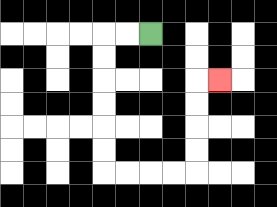{'start': '[6, 1]', 'end': '[9, 3]', 'path_directions': 'L,L,D,D,D,D,D,D,R,R,R,R,U,U,U,U,R', 'path_coordinates': '[[6, 1], [5, 1], [4, 1], [4, 2], [4, 3], [4, 4], [4, 5], [4, 6], [4, 7], [5, 7], [6, 7], [7, 7], [8, 7], [8, 6], [8, 5], [8, 4], [8, 3], [9, 3]]'}